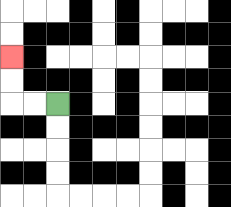{'start': '[2, 4]', 'end': '[0, 2]', 'path_directions': 'L,L,U,U', 'path_coordinates': '[[2, 4], [1, 4], [0, 4], [0, 3], [0, 2]]'}